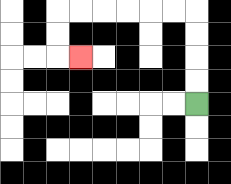{'start': '[8, 4]', 'end': '[3, 2]', 'path_directions': 'U,U,U,U,L,L,L,L,L,L,D,D,R', 'path_coordinates': '[[8, 4], [8, 3], [8, 2], [8, 1], [8, 0], [7, 0], [6, 0], [5, 0], [4, 0], [3, 0], [2, 0], [2, 1], [2, 2], [3, 2]]'}